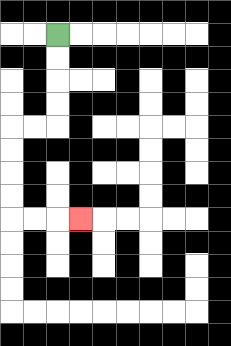{'start': '[2, 1]', 'end': '[3, 9]', 'path_directions': 'D,D,D,D,L,L,D,D,D,D,R,R,R', 'path_coordinates': '[[2, 1], [2, 2], [2, 3], [2, 4], [2, 5], [1, 5], [0, 5], [0, 6], [0, 7], [0, 8], [0, 9], [1, 9], [2, 9], [3, 9]]'}